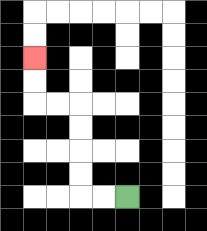{'start': '[5, 8]', 'end': '[1, 2]', 'path_directions': 'L,L,U,U,U,U,L,L,U,U', 'path_coordinates': '[[5, 8], [4, 8], [3, 8], [3, 7], [3, 6], [3, 5], [3, 4], [2, 4], [1, 4], [1, 3], [1, 2]]'}